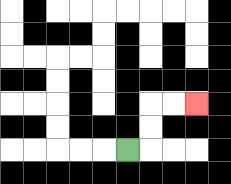{'start': '[5, 6]', 'end': '[8, 4]', 'path_directions': 'R,U,U,R,R', 'path_coordinates': '[[5, 6], [6, 6], [6, 5], [6, 4], [7, 4], [8, 4]]'}